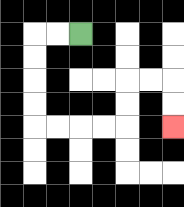{'start': '[3, 1]', 'end': '[7, 5]', 'path_directions': 'L,L,D,D,D,D,R,R,R,R,U,U,R,R,D,D', 'path_coordinates': '[[3, 1], [2, 1], [1, 1], [1, 2], [1, 3], [1, 4], [1, 5], [2, 5], [3, 5], [4, 5], [5, 5], [5, 4], [5, 3], [6, 3], [7, 3], [7, 4], [7, 5]]'}